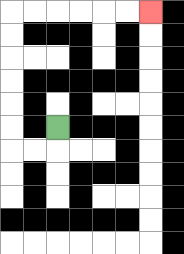{'start': '[2, 5]', 'end': '[6, 0]', 'path_directions': 'D,L,L,U,U,U,U,U,U,R,R,R,R,R,R', 'path_coordinates': '[[2, 5], [2, 6], [1, 6], [0, 6], [0, 5], [0, 4], [0, 3], [0, 2], [0, 1], [0, 0], [1, 0], [2, 0], [3, 0], [4, 0], [5, 0], [6, 0]]'}